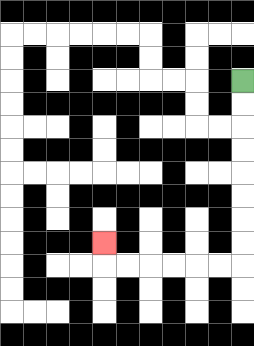{'start': '[10, 3]', 'end': '[4, 10]', 'path_directions': 'D,D,D,D,D,D,D,D,L,L,L,L,L,L,U', 'path_coordinates': '[[10, 3], [10, 4], [10, 5], [10, 6], [10, 7], [10, 8], [10, 9], [10, 10], [10, 11], [9, 11], [8, 11], [7, 11], [6, 11], [5, 11], [4, 11], [4, 10]]'}